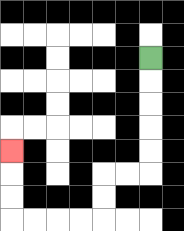{'start': '[6, 2]', 'end': '[0, 6]', 'path_directions': 'D,D,D,D,D,L,L,D,D,L,L,L,L,U,U,U', 'path_coordinates': '[[6, 2], [6, 3], [6, 4], [6, 5], [6, 6], [6, 7], [5, 7], [4, 7], [4, 8], [4, 9], [3, 9], [2, 9], [1, 9], [0, 9], [0, 8], [0, 7], [0, 6]]'}